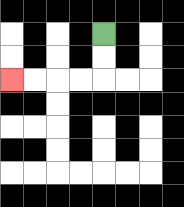{'start': '[4, 1]', 'end': '[0, 3]', 'path_directions': 'D,D,L,L,L,L', 'path_coordinates': '[[4, 1], [4, 2], [4, 3], [3, 3], [2, 3], [1, 3], [0, 3]]'}